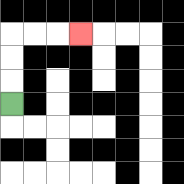{'start': '[0, 4]', 'end': '[3, 1]', 'path_directions': 'U,U,U,R,R,R', 'path_coordinates': '[[0, 4], [0, 3], [0, 2], [0, 1], [1, 1], [2, 1], [3, 1]]'}